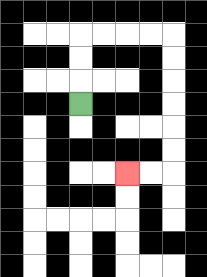{'start': '[3, 4]', 'end': '[5, 7]', 'path_directions': 'U,U,U,R,R,R,R,D,D,D,D,D,D,L,L', 'path_coordinates': '[[3, 4], [3, 3], [3, 2], [3, 1], [4, 1], [5, 1], [6, 1], [7, 1], [7, 2], [7, 3], [7, 4], [7, 5], [7, 6], [7, 7], [6, 7], [5, 7]]'}